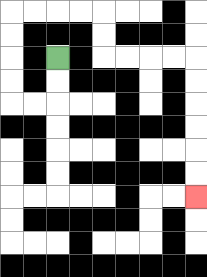{'start': '[2, 2]', 'end': '[8, 8]', 'path_directions': 'D,D,L,L,U,U,U,U,R,R,R,R,D,D,R,R,R,R,D,D,D,D,D,D', 'path_coordinates': '[[2, 2], [2, 3], [2, 4], [1, 4], [0, 4], [0, 3], [0, 2], [0, 1], [0, 0], [1, 0], [2, 0], [3, 0], [4, 0], [4, 1], [4, 2], [5, 2], [6, 2], [7, 2], [8, 2], [8, 3], [8, 4], [8, 5], [8, 6], [8, 7], [8, 8]]'}